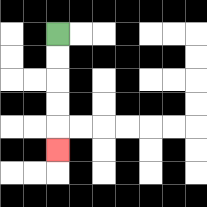{'start': '[2, 1]', 'end': '[2, 6]', 'path_directions': 'D,D,D,D,D', 'path_coordinates': '[[2, 1], [2, 2], [2, 3], [2, 4], [2, 5], [2, 6]]'}